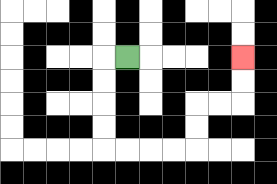{'start': '[5, 2]', 'end': '[10, 2]', 'path_directions': 'L,D,D,D,D,R,R,R,R,U,U,R,R,U,U', 'path_coordinates': '[[5, 2], [4, 2], [4, 3], [4, 4], [4, 5], [4, 6], [5, 6], [6, 6], [7, 6], [8, 6], [8, 5], [8, 4], [9, 4], [10, 4], [10, 3], [10, 2]]'}